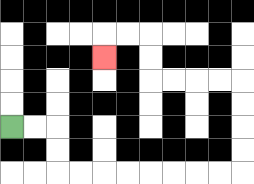{'start': '[0, 5]', 'end': '[4, 2]', 'path_directions': 'R,R,D,D,R,R,R,R,R,R,R,R,U,U,U,U,L,L,L,L,U,U,L,L,D', 'path_coordinates': '[[0, 5], [1, 5], [2, 5], [2, 6], [2, 7], [3, 7], [4, 7], [5, 7], [6, 7], [7, 7], [8, 7], [9, 7], [10, 7], [10, 6], [10, 5], [10, 4], [10, 3], [9, 3], [8, 3], [7, 3], [6, 3], [6, 2], [6, 1], [5, 1], [4, 1], [4, 2]]'}